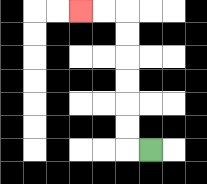{'start': '[6, 6]', 'end': '[3, 0]', 'path_directions': 'L,U,U,U,U,U,U,L,L', 'path_coordinates': '[[6, 6], [5, 6], [5, 5], [5, 4], [5, 3], [5, 2], [5, 1], [5, 0], [4, 0], [3, 0]]'}